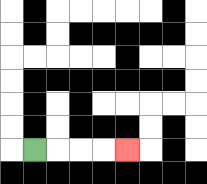{'start': '[1, 6]', 'end': '[5, 6]', 'path_directions': 'R,R,R,R', 'path_coordinates': '[[1, 6], [2, 6], [3, 6], [4, 6], [5, 6]]'}